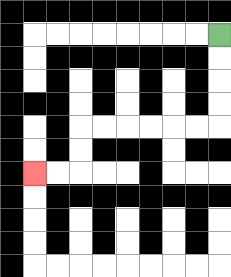{'start': '[9, 1]', 'end': '[1, 7]', 'path_directions': 'D,D,D,D,L,L,L,L,L,L,D,D,L,L', 'path_coordinates': '[[9, 1], [9, 2], [9, 3], [9, 4], [9, 5], [8, 5], [7, 5], [6, 5], [5, 5], [4, 5], [3, 5], [3, 6], [3, 7], [2, 7], [1, 7]]'}